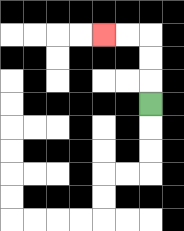{'start': '[6, 4]', 'end': '[4, 1]', 'path_directions': 'U,U,U,L,L', 'path_coordinates': '[[6, 4], [6, 3], [6, 2], [6, 1], [5, 1], [4, 1]]'}